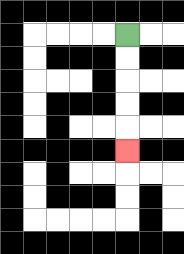{'start': '[5, 1]', 'end': '[5, 6]', 'path_directions': 'D,D,D,D,D', 'path_coordinates': '[[5, 1], [5, 2], [5, 3], [5, 4], [5, 5], [5, 6]]'}